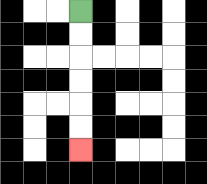{'start': '[3, 0]', 'end': '[3, 6]', 'path_directions': 'D,D,D,D,D,D', 'path_coordinates': '[[3, 0], [3, 1], [3, 2], [3, 3], [3, 4], [3, 5], [3, 6]]'}